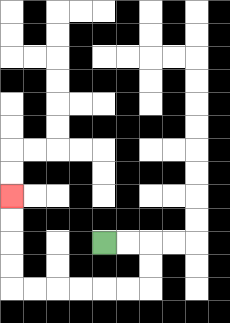{'start': '[4, 10]', 'end': '[0, 8]', 'path_directions': 'R,R,D,D,L,L,L,L,L,L,U,U,U,U', 'path_coordinates': '[[4, 10], [5, 10], [6, 10], [6, 11], [6, 12], [5, 12], [4, 12], [3, 12], [2, 12], [1, 12], [0, 12], [0, 11], [0, 10], [0, 9], [0, 8]]'}